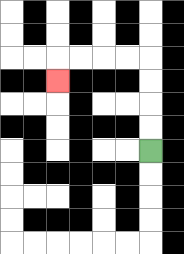{'start': '[6, 6]', 'end': '[2, 3]', 'path_directions': 'U,U,U,U,L,L,L,L,D', 'path_coordinates': '[[6, 6], [6, 5], [6, 4], [6, 3], [6, 2], [5, 2], [4, 2], [3, 2], [2, 2], [2, 3]]'}